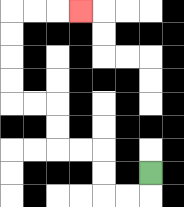{'start': '[6, 7]', 'end': '[3, 0]', 'path_directions': 'D,L,L,U,U,L,L,U,U,L,L,U,U,U,U,R,R,R', 'path_coordinates': '[[6, 7], [6, 8], [5, 8], [4, 8], [4, 7], [4, 6], [3, 6], [2, 6], [2, 5], [2, 4], [1, 4], [0, 4], [0, 3], [0, 2], [0, 1], [0, 0], [1, 0], [2, 0], [3, 0]]'}